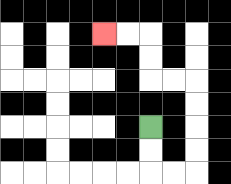{'start': '[6, 5]', 'end': '[4, 1]', 'path_directions': 'D,D,R,R,U,U,U,U,L,L,U,U,L,L', 'path_coordinates': '[[6, 5], [6, 6], [6, 7], [7, 7], [8, 7], [8, 6], [8, 5], [8, 4], [8, 3], [7, 3], [6, 3], [6, 2], [6, 1], [5, 1], [4, 1]]'}